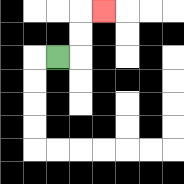{'start': '[2, 2]', 'end': '[4, 0]', 'path_directions': 'R,U,U,R', 'path_coordinates': '[[2, 2], [3, 2], [3, 1], [3, 0], [4, 0]]'}